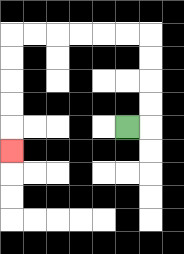{'start': '[5, 5]', 'end': '[0, 6]', 'path_directions': 'R,U,U,U,U,L,L,L,L,L,L,D,D,D,D,D', 'path_coordinates': '[[5, 5], [6, 5], [6, 4], [6, 3], [6, 2], [6, 1], [5, 1], [4, 1], [3, 1], [2, 1], [1, 1], [0, 1], [0, 2], [0, 3], [0, 4], [0, 5], [0, 6]]'}